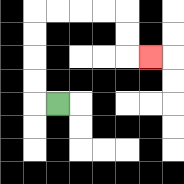{'start': '[2, 4]', 'end': '[6, 2]', 'path_directions': 'L,U,U,U,U,R,R,R,R,D,D,R', 'path_coordinates': '[[2, 4], [1, 4], [1, 3], [1, 2], [1, 1], [1, 0], [2, 0], [3, 0], [4, 0], [5, 0], [5, 1], [5, 2], [6, 2]]'}